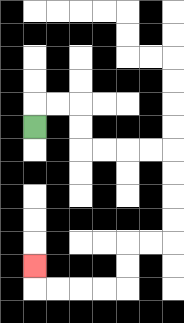{'start': '[1, 5]', 'end': '[1, 11]', 'path_directions': 'U,R,R,D,D,R,R,R,R,D,D,D,D,L,L,D,D,L,L,L,L,U', 'path_coordinates': '[[1, 5], [1, 4], [2, 4], [3, 4], [3, 5], [3, 6], [4, 6], [5, 6], [6, 6], [7, 6], [7, 7], [7, 8], [7, 9], [7, 10], [6, 10], [5, 10], [5, 11], [5, 12], [4, 12], [3, 12], [2, 12], [1, 12], [1, 11]]'}